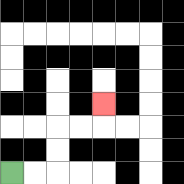{'start': '[0, 7]', 'end': '[4, 4]', 'path_directions': 'R,R,U,U,R,R,U', 'path_coordinates': '[[0, 7], [1, 7], [2, 7], [2, 6], [2, 5], [3, 5], [4, 5], [4, 4]]'}